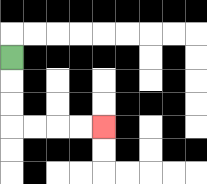{'start': '[0, 2]', 'end': '[4, 5]', 'path_directions': 'D,D,D,R,R,R,R', 'path_coordinates': '[[0, 2], [0, 3], [0, 4], [0, 5], [1, 5], [2, 5], [3, 5], [4, 5]]'}